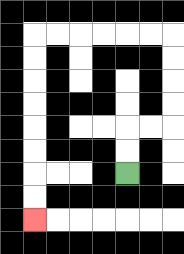{'start': '[5, 7]', 'end': '[1, 9]', 'path_directions': 'U,U,R,R,U,U,U,U,L,L,L,L,L,L,D,D,D,D,D,D,D,D', 'path_coordinates': '[[5, 7], [5, 6], [5, 5], [6, 5], [7, 5], [7, 4], [7, 3], [7, 2], [7, 1], [6, 1], [5, 1], [4, 1], [3, 1], [2, 1], [1, 1], [1, 2], [1, 3], [1, 4], [1, 5], [1, 6], [1, 7], [1, 8], [1, 9]]'}